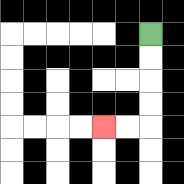{'start': '[6, 1]', 'end': '[4, 5]', 'path_directions': 'D,D,D,D,L,L', 'path_coordinates': '[[6, 1], [6, 2], [6, 3], [6, 4], [6, 5], [5, 5], [4, 5]]'}